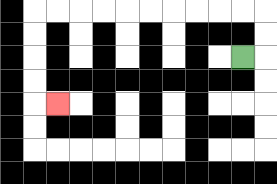{'start': '[10, 2]', 'end': '[2, 4]', 'path_directions': 'R,U,U,L,L,L,L,L,L,L,L,L,L,D,D,D,D,R', 'path_coordinates': '[[10, 2], [11, 2], [11, 1], [11, 0], [10, 0], [9, 0], [8, 0], [7, 0], [6, 0], [5, 0], [4, 0], [3, 0], [2, 0], [1, 0], [1, 1], [1, 2], [1, 3], [1, 4], [2, 4]]'}